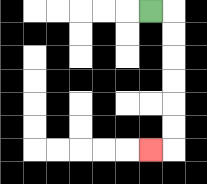{'start': '[6, 0]', 'end': '[6, 6]', 'path_directions': 'R,D,D,D,D,D,D,L', 'path_coordinates': '[[6, 0], [7, 0], [7, 1], [7, 2], [7, 3], [7, 4], [7, 5], [7, 6], [6, 6]]'}